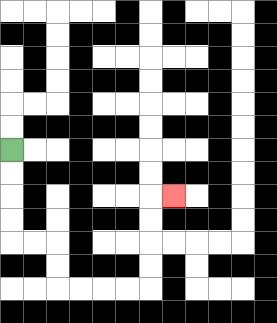{'start': '[0, 6]', 'end': '[7, 8]', 'path_directions': 'D,D,D,D,R,R,D,D,R,R,R,R,U,U,U,U,R', 'path_coordinates': '[[0, 6], [0, 7], [0, 8], [0, 9], [0, 10], [1, 10], [2, 10], [2, 11], [2, 12], [3, 12], [4, 12], [5, 12], [6, 12], [6, 11], [6, 10], [6, 9], [6, 8], [7, 8]]'}